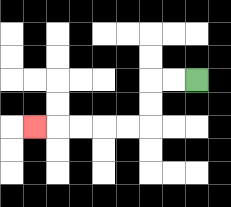{'start': '[8, 3]', 'end': '[1, 5]', 'path_directions': 'L,L,D,D,L,L,L,L,L', 'path_coordinates': '[[8, 3], [7, 3], [6, 3], [6, 4], [6, 5], [5, 5], [4, 5], [3, 5], [2, 5], [1, 5]]'}